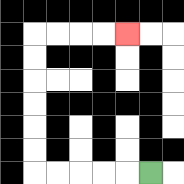{'start': '[6, 7]', 'end': '[5, 1]', 'path_directions': 'L,L,L,L,L,U,U,U,U,U,U,R,R,R,R', 'path_coordinates': '[[6, 7], [5, 7], [4, 7], [3, 7], [2, 7], [1, 7], [1, 6], [1, 5], [1, 4], [1, 3], [1, 2], [1, 1], [2, 1], [3, 1], [4, 1], [5, 1]]'}